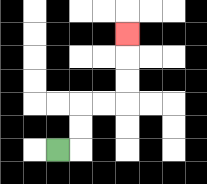{'start': '[2, 6]', 'end': '[5, 1]', 'path_directions': 'R,U,U,R,R,U,U,U', 'path_coordinates': '[[2, 6], [3, 6], [3, 5], [3, 4], [4, 4], [5, 4], [5, 3], [5, 2], [5, 1]]'}